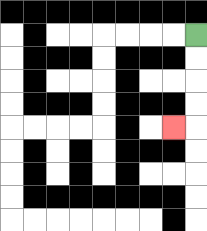{'start': '[8, 1]', 'end': '[7, 5]', 'path_directions': 'D,D,D,D,L', 'path_coordinates': '[[8, 1], [8, 2], [8, 3], [8, 4], [8, 5], [7, 5]]'}